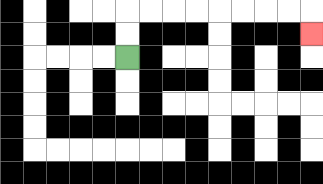{'start': '[5, 2]', 'end': '[13, 1]', 'path_directions': 'U,U,R,R,R,R,R,R,R,R,D', 'path_coordinates': '[[5, 2], [5, 1], [5, 0], [6, 0], [7, 0], [8, 0], [9, 0], [10, 0], [11, 0], [12, 0], [13, 0], [13, 1]]'}